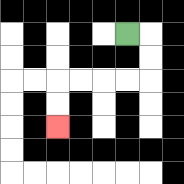{'start': '[5, 1]', 'end': '[2, 5]', 'path_directions': 'R,D,D,L,L,L,L,D,D', 'path_coordinates': '[[5, 1], [6, 1], [6, 2], [6, 3], [5, 3], [4, 3], [3, 3], [2, 3], [2, 4], [2, 5]]'}